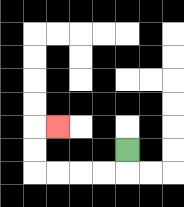{'start': '[5, 6]', 'end': '[2, 5]', 'path_directions': 'D,L,L,L,L,U,U,R', 'path_coordinates': '[[5, 6], [5, 7], [4, 7], [3, 7], [2, 7], [1, 7], [1, 6], [1, 5], [2, 5]]'}